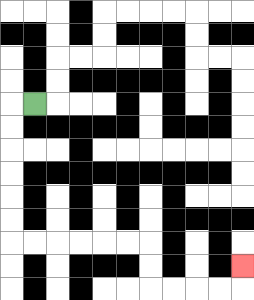{'start': '[1, 4]', 'end': '[10, 11]', 'path_directions': 'L,D,D,D,D,D,D,R,R,R,R,R,R,D,D,R,R,R,R,U', 'path_coordinates': '[[1, 4], [0, 4], [0, 5], [0, 6], [0, 7], [0, 8], [0, 9], [0, 10], [1, 10], [2, 10], [3, 10], [4, 10], [5, 10], [6, 10], [6, 11], [6, 12], [7, 12], [8, 12], [9, 12], [10, 12], [10, 11]]'}